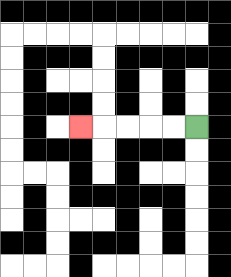{'start': '[8, 5]', 'end': '[3, 5]', 'path_directions': 'L,L,L,L,L', 'path_coordinates': '[[8, 5], [7, 5], [6, 5], [5, 5], [4, 5], [3, 5]]'}